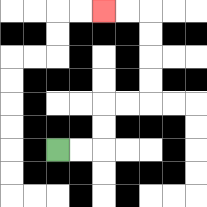{'start': '[2, 6]', 'end': '[4, 0]', 'path_directions': 'R,R,U,U,R,R,U,U,U,U,L,L', 'path_coordinates': '[[2, 6], [3, 6], [4, 6], [4, 5], [4, 4], [5, 4], [6, 4], [6, 3], [6, 2], [6, 1], [6, 0], [5, 0], [4, 0]]'}